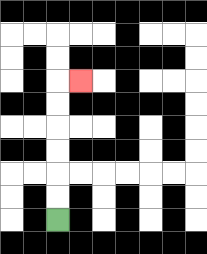{'start': '[2, 9]', 'end': '[3, 3]', 'path_directions': 'U,U,U,U,U,U,R', 'path_coordinates': '[[2, 9], [2, 8], [2, 7], [2, 6], [2, 5], [2, 4], [2, 3], [3, 3]]'}